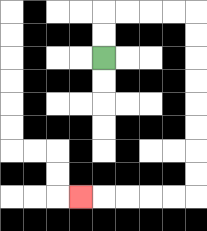{'start': '[4, 2]', 'end': '[3, 8]', 'path_directions': 'U,U,R,R,R,R,D,D,D,D,D,D,D,D,L,L,L,L,L', 'path_coordinates': '[[4, 2], [4, 1], [4, 0], [5, 0], [6, 0], [7, 0], [8, 0], [8, 1], [8, 2], [8, 3], [8, 4], [8, 5], [8, 6], [8, 7], [8, 8], [7, 8], [6, 8], [5, 8], [4, 8], [3, 8]]'}